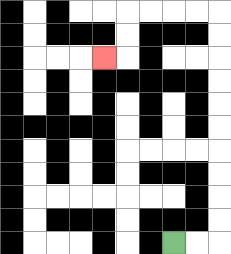{'start': '[7, 10]', 'end': '[4, 2]', 'path_directions': 'R,R,U,U,U,U,U,U,U,U,U,U,L,L,L,L,D,D,L', 'path_coordinates': '[[7, 10], [8, 10], [9, 10], [9, 9], [9, 8], [9, 7], [9, 6], [9, 5], [9, 4], [9, 3], [9, 2], [9, 1], [9, 0], [8, 0], [7, 0], [6, 0], [5, 0], [5, 1], [5, 2], [4, 2]]'}